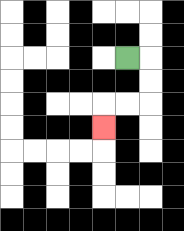{'start': '[5, 2]', 'end': '[4, 5]', 'path_directions': 'R,D,D,L,L,D', 'path_coordinates': '[[5, 2], [6, 2], [6, 3], [6, 4], [5, 4], [4, 4], [4, 5]]'}